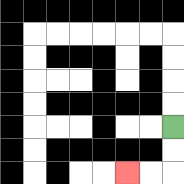{'start': '[7, 5]', 'end': '[5, 7]', 'path_directions': 'D,D,L,L', 'path_coordinates': '[[7, 5], [7, 6], [7, 7], [6, 7], [5, 7]]'}